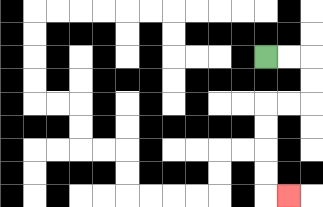{'start': '[11, 2]', 'end': '[12, 8]', 'path_directions': 'R,R,D,D,L,L,D,D,D,D,R', 'path_coordinates': '[[11, 2], [12, 2], [13, 2], [13, 3], [13, 4], [12, 4], [11, 4], [11, 5], [11, 6], [11, 7], [11, 8], [12, 8]]'}